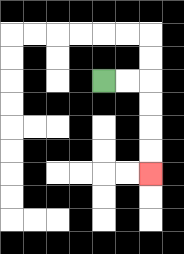{'start': '[4, 3]', 'end': '[6, 7]', 'path_directions': 'R,R,D,D,D,D', 'path_coordinates': '[[4, 3], [5, 3], [6, 3], [6, 4], [6, 5], [6, 6], [6, 7]]'}